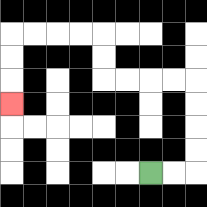{'start': '[6, 7]', 'end': '[0, 4]', 'path_directions': 'R,R,U,U,U,U,L,L,L,L,U,U,L,L,L,L,D,D,D', 'path_coordinates': '[[6, 7], [7, 7], [8, 7], [8, 6], [8, 5], [8, 4], [8, 3], [7, 3], [6, 3], [5, 3], [4, 3], [4, 2], [4, 1], [3, 1], [2, 1], [1, 1], [0, 1], [0, 2], [0, 3], [0, 4]]'}